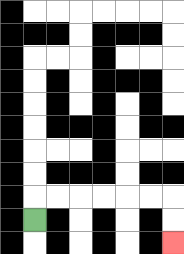{'start': '[1, 9]', 'end': '[7, 10]', 'path_directions': 'U,R,R,R,R,R,R,D,D', 'path_coordinates': '[[1, 9], [1, 8], [2, 8], [3, 8], [4, 8], [5, 8], [6, 8], [7, 8], [7, 9], [7, 10]]'}